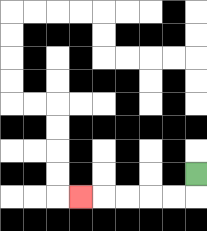{'start': '[8, 7]', 'end': '[3, 8]', 'path_directions': 'D,L,L,L,L,L', 'path_coordinates': '[[8, 7], [8, 8], [7, 8], [6, 8], [5, 8], [4, 8], [3, 8]]'}